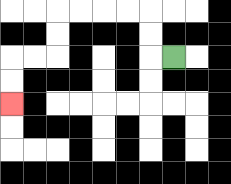{'start': '[7, 2]', 'end': '[0, 4]', 'path_directions': 'L,U,U,L,L,L,L,D,D,L,L,D,D', 'path_coordinates': '[[7, 2], [6, 2], [6, 1], [6, 0], [5, 0], [4, 0], [3, 0], [2, 0], [2, 1], [2, 2], [1, 2], [0, 2], [0, 3], [0, 4]]'}